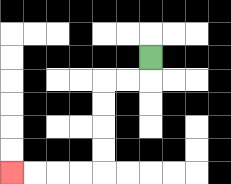{'start': '[6, 2]', 'end': '[0, 7]', 'path_directions': 'D,L,L,D,D,D,D,L,L,L,L', 'path_coordinates': '[[6, 2], [6, 3], [5, 3], [4, 3], [4, 4], [4, 5], [4, 6], [4, 7], [3, 7], [2, 7], [1, 7], [0, 7]]'}